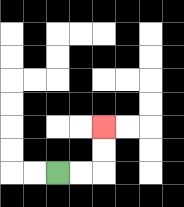{'start': '[2, 7]', 'end': '[4, 5]', 'path_directions': 'R,R,U,U', 'path_coordinates': '[[2, 7], [3, 7], [4, 7], [4, 6], [4, 5]]'}